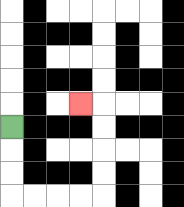{'start': '[0, 5]', 'end': '[3, 4]', 'path_directions': 'D,D,D,R,R,R,R,U,U,U,U,L', 'path_coordinates': '[[0, 5], [0, 6], [0, 7], [0, 8], [1, 8], [2, 8], [3, 8], [4, 8], [4, 7], [4, 6], [4, 5], [4, 4], [3, 4]]'}